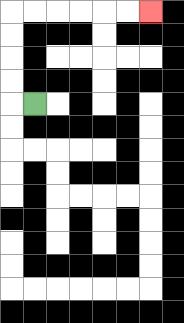{'start': '[1, 4]', 'end': '[6, 0]', 'path_directions': 'L,U,U,U,U,R,R,R,R,R,R', 'path_coordinates': '[[1, 4], [0, 4], [0, 3], [0, 2], [0, 1], [0, 0], [1, 0], [2, 0], [3, 0], [4, 0], [5, 0], [6, 0]]'}